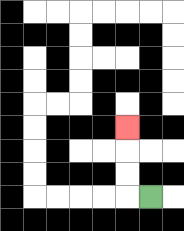{'start': '[6, 8]', 'end': '[5, 5]', 'path_directions': 'L,U,U,U', 'path_coordinates': '[[6, 8], [5, 8], [5, 7], [5, 6], [5, 5]]'}